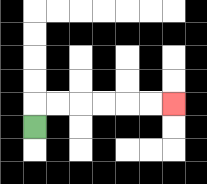{'start': '[1, 5]', 'end': '[7, 4]', 'path_directions': 'U,R,R,R,R,R,R', 'path_coordinates': '[[1, 5], [1, 4], [2, 4], [3, 4], [4, 4], [5, 4], [6, 4], [7, 4]]'}